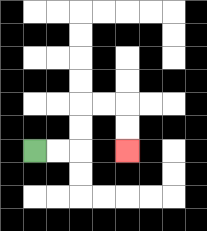{'start': '[1, 6]', 'end': '[5, 6]', 'path_directions': 'R,R,U,U,R,R,D,D', 'path_coordinates': '[[1, 6], [2, 6], [3, 6], [3, 5], [3, 4], [4, 4], [5, 4], [5, 5], [5, 6]]'}